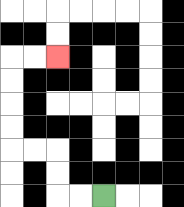{'start': '[4, 8]', 'end': '[2, 2]', 'path_directions': 'L,L,U,U,L,L,U,U,U,U,R,R', 'path_coordinates': '[[4, 8], [3, 8], [2, 8], [2, 7], [2, 6], [1, 6], [0, 6], [0, 5], [0, 4], [0, 3], [0, 2], [1, 2], [2, 2]]'}